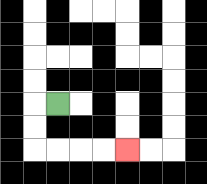{'start': '[2, 4]', 'end': '[5, 6]', 'path_directions': 'L,D,D,R,R,R,R', 'path_coordinates': '[[2, 4], [1, 4], [1, 5], [1, 6], [2, 6], [3, 6], [4, 6], [5, 6]]'}